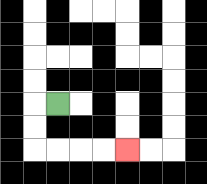{'start': '[2, 4]', 'end': '[5, 6]', 'path_directions': 'L,D,D,R,R,R,R', 'path_coordinates': '[[2, 4], [1, 4], [1, 5], [1, 6], [2, 6], [3, 6], [4, 6], [5, 6]]'}